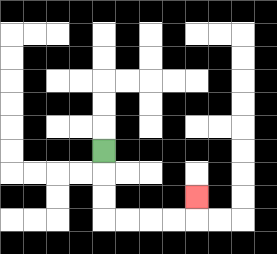{'start': '[4, 6]', 'end': '[8, 8]', 'path_directions': 'D,D,D,R,R,R,R,U', 'path_coordinates': '[[4, 6], [4, 7], [4, 8], [4, 9], [5, 9], [6, 9], [7, 9], [8, 9], [8, 8]]'}